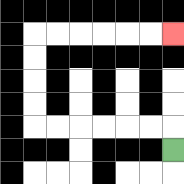{'start': '[7, 6]', 'end': '[7, 1]', 'path_directions': 'U,L,L,L,L,L,L,U,U,U,U,R,R,R,R,R,R', 'path_coordinates': '[[7, 6], [7, 5], [6, 5], [5, 5], [4, 5], [3, 5], [2, 5], [1, 5], [1, 4], [1, 3], [1, 2], [1, 1], [2, 1], [3, 1], [4, 1], [5, 1], [6, 1], [7, 1]]'}